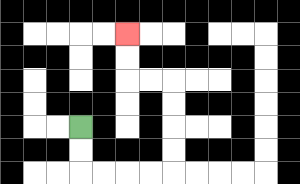{'start': '[3, 5]', 'end': '[5, 1]', 'path_directions': 'D,D,R,R,R,R,U,U,U,U,L,L,U,U', 'path_coordinates': '[[3, 5], [3, 6], [3, 7], [4, 7], [5, 7], [6, 7], [7, 7], [7, 6], [7, 5], [7, 4], [7, 3], [6, 3], [5, 3], [5, 2], [5, 1]]'}